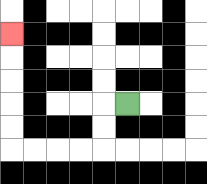{'start': '[5, 4]', 'end': '[0, 1]', 'path_directions': 'L,D,D,L,L,L,L,U,U,U,U,U', 'path_coordinates': '[[5, 4], [4, 4], [4, 5], [4, 6], [3, 6], [2, 6], [1, 6], [0, 6], [0, 5], [0, 4], [0, 3], [0, 2], [0, 1]]'}